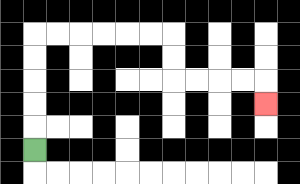{'start': '[1, 6]', 'end': '[11, 4]', 'path_directions': 'U,U,U,U,U,R,R,R,R,R,R,D,D,R,R,R,R,D', 'path_coordinates': '[[1, 6], [1, 5], [1, 4], [1, 3], [1, 2], [1, 1], [2, 1], [3, 1], [4, 1], [5, 1], [6, 1], [7, 1], [7, 2], [7, 3], [8, 3], [9, 3], [10, 3], [11, 3], [11, 4]]'}